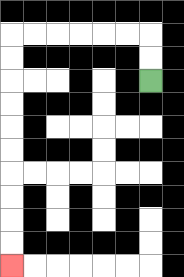{'start': '[6, 3]', 'end': '[0, 11]', 'path_directions': 'U,U,L,L,L,L,L,L,D,D,D,D,D,D,D,D,D,D', 'path_coordinates': '[[6, 3], [6, 2], [6, 1], [5, 1], [4, 1], [3, 1], [2, 1], [1, 1], [0, 1], [0, 2], [0, 3], [0, 4], [0, 5], [0, 6], [0, 7], [0, 8], [0, 9], [0, 10], [0, 11]]'}